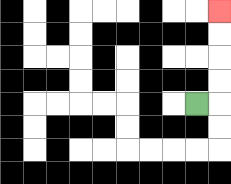{'start': '[8, 4]', 'end': '[9, 0]', 'path_directions': 'R,U,U,U,U', 'path_coordinates': '[[8, 4], [9, 4], [9, 3], [9, 2], [9, 1], [9, 0]]'}